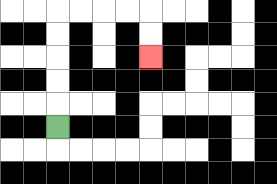{'start': '[2, 5]', 'end': '[6, 2]', 'path_directions': 'U,U,U,U,U,R,R,R,R,D,D', 'path_coordinates': '[[2, 5], [2, 4], [2, 3], [2, 2], [2, 1], [2, 0], [3, 0], [4, 0], [5, 0], [6, 0], [6, 1], [6, 2]]'}